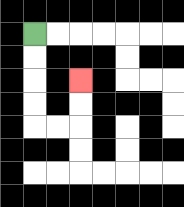{'start': '[1, 1]', 'end': '[3, 3]', 'path_directions': 'D,D,D,D,R,R,U,U', 'path_coordinates': '[[1, 1], [1, 2], [1, 3], [1, 4], [1, 5], [2, 5], [3, 5], [3, 4], [3, 3]]'}